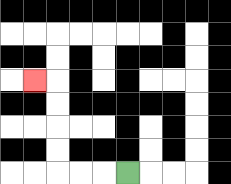{'start': '[5, 7]', 'end': '[1, 3]', 'path_directions': 'L,L,L,U,U,U,U,L', 'path_coordinates': '[[5, 7], [4, 7], [3, 7], [2, 7], [2, 6], [2, 5], [2, 4], [2, 3], [1, 3]]'}